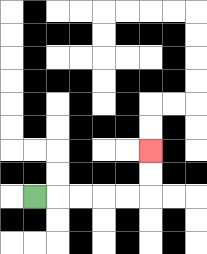{'start': '[1, 8]', 'end': '[6, 6]', 'path_directions': 'R,R,R,R,R,U,U', 'path_coordinates': '[[1, 8], [2, 8], [3, 8], [4, 8], [5, 8], [6, 8], [6, 7], [6, 6]]'}